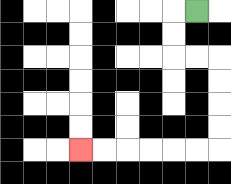{'start': '[8, 0]', 'end': '[3, 6]', 'path_directions': 'L,D,D,R,R,D,D,D,D,L,L,L,L,L,L', 'path_coordinates': '[[8, 0], [7, 0], [7, 1], [7, 2], [8, 2], [9, 2], [9, 3], [9, 4], [9, 5], [9, 6], [8, 6], [7, 6], [6, 6], [5, 6], [4, 6], [3, 6]]'}